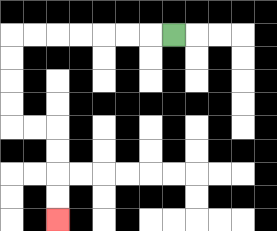{'start': '[7, 1]', 'end': '[2, 9]', 'path_directions': 'L,L,L,L,L,L,L,D,D,D,D,R,R,D,D,D,D', 'path_coordinates': '[[7, 1], [6, 1], [5, 1], [4, 1], [3, 1], [2, 1], [1, 1], [0, 1], [0, 2], [0, 3], [0, 4], [0, 5], [1, 5], [2, 5], [2, 6], [2, 7], [2, 8], [2, 9]]'}